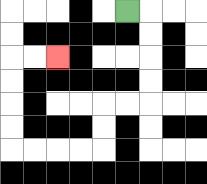{'start': '[5, 0]', 'end': '[2, 2]', 'path_directions': 'R,D,D,D,D,L,L,D,D,L,L,L,L,U,U,U,U,R,R', 'path_coordinates': '[[5, 0], [6, 0], [6, 1], [6, 2], [6, 3], [6, 4], [5, 4], [4, 4], [4, 5], [4, 6], [3, 6], [2, 6], [1, 6], [0, 6], [0, 5], [0, 4], [0, 3], [0, 2], [1, 2], [2, 2]]'}